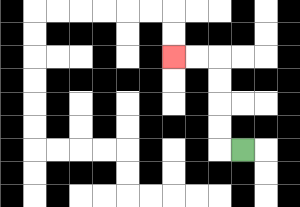{'start': '[10, 6]', 'end': '[7, 2]', 'path_directions': 'L,U,U,U,U,L,L', 'path_coordinates': '[[10, 6], [9, 6], [9, 5], [9, 4], [9, 3], [9, 2], [8, 2], [7, 2]]'}